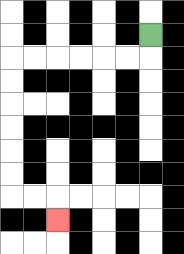{'start': '[6, 1]', 'end': '[2, 9]', 'path_directions': 'D,L,L,L,L,L,L,D,D,D,D,D,D,R,R,D', 'path_coordinates': '[[6, 1], [6, 2], [5, 2], [4, 2], [3, 2], [2, 2], [1, 2], [0, 2], [0, 3], [0, 4], [0, 5], [0, 6], [0, 7], [0, 8], [1, 8], [2, 8], [2, 9]]'}